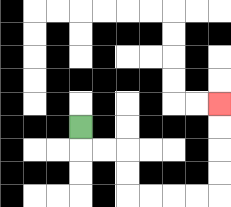{'start': '[3, 5]', 'end': '[9, 4]', 'path_directions': 'D,R,R,D,D,R,R,R,R,U,U,U,U', 'path_coordinates': '[[3, 5], [3, 6], [4, 6], [5, 6], [5, 7], [5, 8], [6, 8], [7, 8], [8, 8], [9, 8], [9, 7], [9, 6], [9, 5], [9, 4]]'}